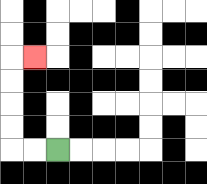{'start': '[2, 6]', 'end': '[1, 2]', 'path_directions': 'L,L,U,U,U,U,R', 'path_coordinates': '[[2, 6], [1, 6], [0, 6], [0, 5], [0, 4], [0, 3], [0, 2], [1, 2]]'}